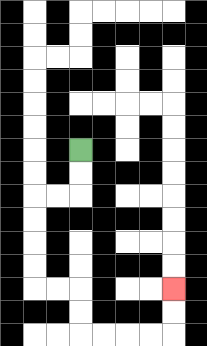{'start': '[3, 6]', 'end': '[7, 12]', 'path_directions': 'D,D,L,L,D,D,D,D,R,R,D,D,R,R,R,R,U,U', 'path_coordinates': '[[3, 6], [3, 7], [3, 8], [2, 8], [1, 8], [1, 9], [1, 10], [1, 11], [1, 12], [2, 12], [3, 12], [3, 13], [3, 14], [4, 14], [5, 14], [6, 14], [7, 14], [7, 13], [7, 12]]'}